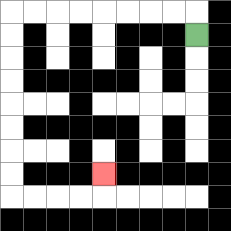{'start': '[8, 1]', 'end': '[4, 7]', 'path_directions': 'U,L,L,L,L,L,L,L,L,D,D,D,D,D,D,D,D,R,R,R,R,U', 'path_coordinates': '[[8, 1], [8, 0], [7, 0], [6, 0], [5, 0], [4, 0], [3, 0], [2, 0], [1, 0], [0, 0], [0, 1], [0, 2], [0, 3], [0, 4], [0, 5], [0, 6], [0, 7], [0, 8], [1, 8], [2, 8], [3, 8], [4, 8], [4, 7]]'}